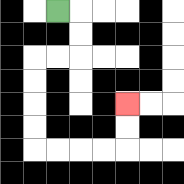{'start': '[2, 0]', 'end': '[5, 4]', 'path_directions': 'R,D,D,L,L,D,D,D,D,R,R,R,R,U,U', 'path_coordinates': '[[2, 0], [3, 0], [3, 1], [3, 2], [2, 2], [1, 2], [1, 3], [1, 4], [1, 5], [1, 6], [2, 6], [3, 6], [4, 6], [5, 6], [5, 5], [5, 4]]'}